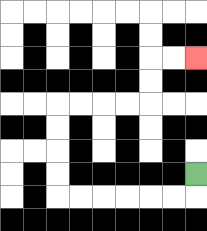{'start': '[8, 7]', 'end': '[8, 2]', 'path_directions': 'D,L,L,L,L,L,L,U,U,U,U,R,R,R,R,U,U,R,R', 'path_coordinates': '[[8, 7], [8, 8], [7, 8], [6, 8], [5, 8], [4, 8], [3, 8], [2, 8], [2, 7], [2, 6], [2, 5], [2, 4], [3, 4], [4, 4], [5, 4], [6, 4], [6, 3], [6, 2], [7, 2], [8, 2]]'}